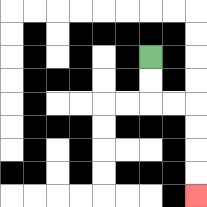{'start': '[6, 2]', 'end': '[8, 8]', 'path_directions': 'D,D,R,R,D,D,D,D', 'path_coordinates': '[[6, 2], [6, 3], [6, 4], [7, 4], [8, 4], [8, 5], [8, 6], [8, 7], [8, 8]]'}